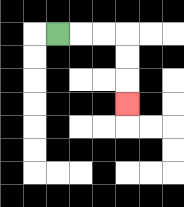{'start': '[2, 1]', 'end': '[5, 4]', 'path_directions': 'R,R,R,D,D,D', 'path_coordinates': '[[2, 1], [3, 1], [4, 1], [5, 1], [5, 2], [5, 3], [5, 4]]'}